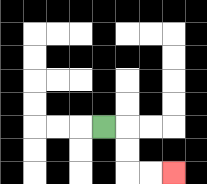{'start': '[4, 5]', 'end': '[7, 7]', 'path_directions': 'R,D,D,R,R', 'path_coordinates': '[[4, 5], [5, 5], [5, 6], [5, 7], [6, 7], [7, 7]]'}